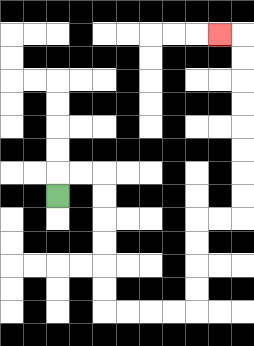{'start': '[2, 8]', 'end': '[9, 1]', 'path_directions': 'U,R,R,D,D,D,D,D,D,R,R,R,R,U,U,U,U,R,R,U,U,U,U,U,U,U,U,L', 'path_coordinates': '[[2, 8], [2, 7], [3, 7], [4, 7], [4, 8], [4, 9], [4, 10], [4, 11], [4, 12], [4, 13], [5, 13], [6, 13], [7, 13], [8, 13], [8, 12], [8, 11], [8, 10], [8, 9], [9, 9], [10, 9], [10, 8], [10, 7], [10, 6], [10, 5], [10, 4], [10, 3], [10, 2], [10, 1], [9, 1]]'}